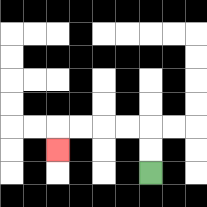{'start': '[6, 7]', 'end': '[2, 6]', 'path_directions': 'U,U,L,L,L,L,D', 'path_coordinates': '[[6, 7], [6, 6], [6, 5], [5, 5], [4, 5], [3, 5], [2, 5], [2, 6]]'}